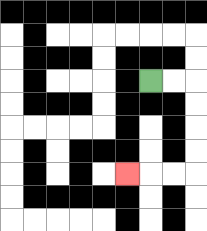{'start': '[6, 3]', 'end': '[5, 7]', 'path_directions': 'R,R,D,D,D,D,L,L,L', 'path_coordinates': '[[6, 3], [7, 3], [8, 3], [8, 4], [8, 5], [8, 6], [8, 7], [7, 7], [6, 7], [5, 7]]'}